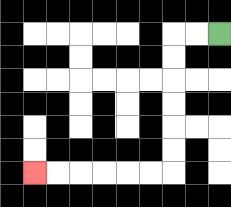{'start': '[9, 1]', 'end': '[1, 7]', 'path_directions': 'L,L,D,D,D,D,D,D,L,L,L,L,L,L', 'path_coordinates': '[[9, 1], [8, 1], [7, 1], [7, 2], [7, 3], [7, 4], [7, 5], [7, 6], [7, 7], [6, 7], [5, 7], [4, 7], [3, 7], [2, 7], [1, 7]]'}